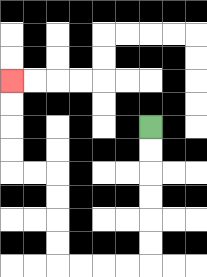{'start': '[6, 5]', 'end': '[0, 3]', 'path_directions': 'D,D,D,D,D,D,L,L,L,L,U,U,U,U,L,L,U,U,U,U', 'path_coordinates': '[[6, 5], [6, 6], [6, 7], [6, 8], [6, 9], [6, 10], [6, 11], [5, 11], [4, 11], [3, 11], [2, 11], [2, 10], [2, 9], [2, 8], [2, 7], [1, 7], [0, 7], [0, 6], [0, 5], [0, 4], [0, 3]]'}